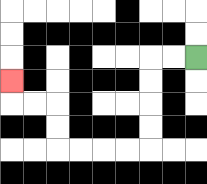{'start': '[8, 2]', 'end': '[0, 3]', 'path_directions': 'L,L,D,D,D,D,L,L,L,L,U,U,L,L,U', 'path_coordinates': '[[8, 2], [7, 2], [6, 2], [6, 3], [6, 4], [6, 5], [6, 6], [5, 6], [4, 6], [3, 6], [2, 6], [2, 5], [2, 4], [1, 4], [0, 4], [0, 3]]'}